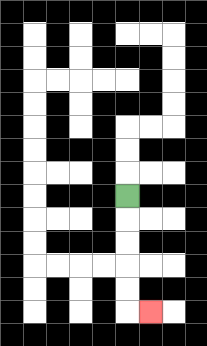{'start': '[5, 8]', 'end': '[6, 13]', 'path_directions': 'D,D,D,D,D,R', 'path_coordinates': '[[5, 8], [5, 9], [5, 10], [5, 11], [5, 12], [5, 13], [6, 13]]'}